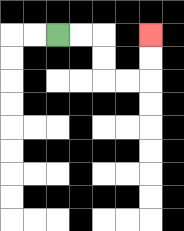{'start': '[2, 1]', 'end': '[6, 1]', 'path_directions': 'R,R,D,D,R,R,U,U', 'path_coordinates': '[[2, 1], [3, 1], [4, 1], [4, 2], [4, 3], [5, 3], [6, 3], [6, 2], [6, 1]]'}